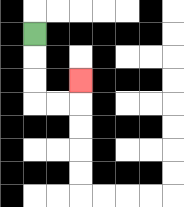{'start': '[1, 1]', 'end': '[3, 3]', 'path_directions': 'D,D,D,R,R,U', 'path_coordinates': '[[1, 1], [1, 2], [1, 3], [1, 4], [2, 4], [3, 4], [3, 3]]'}